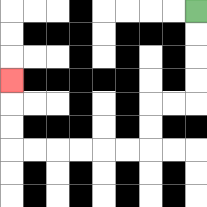{'start': '[8, 0]', 'end': '[0, 3]', 'path_directions': 'D,D,D,D,L,L,D,D,L,L,L,L,L,L,U,U,U', 'path_coordinates': '[[8, 0], [8, 1], [8, 2], [8, 3], [8, 4], [7, 4], [6, 4], [6, 5], [6, 6], [5, 6], [4, 6], [3, 6], [2, 6], [1, 6], [0, 6], [0, 5], [0, 4], [0, 3]]'}